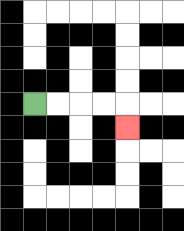{'start': '[1, 4]', 'end': '[5, 5]', 'path_directions': 'R,R,R,R,D', 'path_coordinates': '[[1, 4], [2, 4], [3, 4], [4, 4], [5, 4], [5, 5]]'}